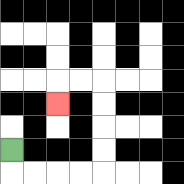{'start': '[0, 6]', 'end': '[2, 4]', 'path_directions': 'D,R,R,R,R,U,U,U,U,L,L,D', 'path_coordinates': '[[0, 6], [0, 7], [1, 7], [2, 7], [3, 7], [4, 7], [4, 6], [4, 5], [4, 4], [4, 3], [3, 3], [2, 3], [2, 4]]'}